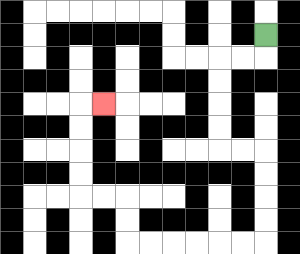{'start': '[11, 1]', 'end': '[4, 4]', 'path_directions': 'D,L,L,D,D,D,D,R,R,D,D,D,D,L,L,L,L,L,L,U,U,L,L,U,U,U,U,R', 'path_coordinates': '[[11, 1], [11, 2], [10, 2], [9, 2], [9, 3], [9, 4], [9, 5], [9, 6], [10, 6], [11, 6], [11, 7], [11, 8], [11, 9], [11, 10], [10, 10], [9, 10], [8, 10], [7, 10], [6, 10], [5, 10], [5, 9], [5, 8], [4, 8], [3, 8], [3, 7], [3, 6], [3, 5], [3, 4], [4, 4]]'}